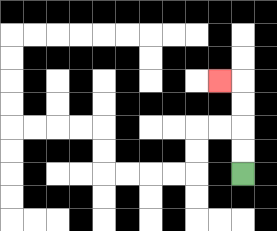{'start': '[10, 7]', 'end': '[9, 3]', 'path_directions': 'U,U,U,U,L', 'path_coordinates': '[[10, 7], [10, 6], [10, 5], [10, 4], [10, 3], [9, 3]]'}